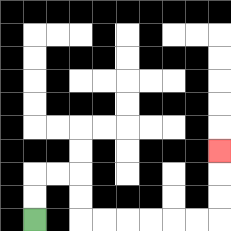{'start': '[1, 9]', 'end': '[9, 6]', 'path_directions': 'U,U,R,R,D,D,R,R,R,R,R,R,U,U,U', 'path_coordinates': '[[1, 9], [1, 8], [1, 7], [2, 7], [3, 7], [3, 8], [3, 9], [4, 9], [5, 9], [6, 9], [7, 9], [8, 9], [9, 9], [9, 8], [9, 7], [9, 6]]'}